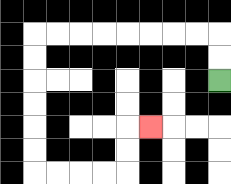{'start': '[9, 3]', 'end': '[6, 5]', 'path_directions': 'U,U,L,L,L,L,L,L,L,L,D,D,D,D,D,D,R,R,R,R,U,U,R', 'path_coordinates': '[[9, 3], [9, 2], [9, 1], [8, 1], [7, 1], [6, 1], [5, 1], [4, 1], [3, 1], [2, 1], [1, 1], [1, 2], [1, 3], [1, 4], [1, 5], [1, 6], [1, 7], [2, 7], [3, 7], [4, 7], [5, 7], [5, 6], [5, 5], [6, 5]]'}